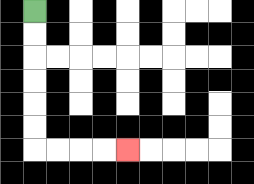{'start': '[1, 0]', 'end': '[5, 6]', 'path_directions': 'D,D,D,D,D,D,R,R,R,R', 'path_coordinates': '[[1, 0], [1, 1], [1, 2], [1, 3], [1, 4], [1, 5], [1, 6], [2, 6], [3, 6], [4, 6], [5, 6]]'}